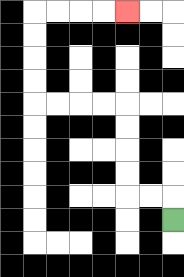{'start': '[7, 9]', 'end': '[5, 0]', 'path_directions': 'U,L,L,U,U,U,U,L,L,L,L,U,U,U,U,R,R,R,R', 'path_coordinates': '[[7, 9], [7, 8], [6, 8], [5, 8], [5, 7], [5, 6], [5, 5], [5, 4], [4, 4], [3, 4], [2, 4], [1, 4], [1, 3], [1, 2], [1, 1], [1, 0], [2, 0], [3, 0], [4, 0], [5, 0]]'}